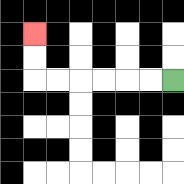{'start': '[7, 3]', 'end': '[1, 1]', 'path_directions': 'L,L,L,L,L,L,U,U', 'path_coordinates': '[[7, 3], [6, 3], [5, 3], [4, 3], [3, 3], [2, 3], [1, 3], [1, 2], [1, 1]]'}